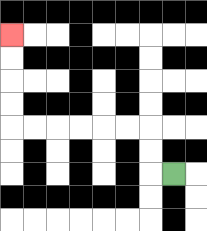{'start': '[7, 7]', 'end': '[0, 1]', 'path_directions': 'L,U,U,L,L,L,L,L,L,U,U,U,U', 'path_coordinates': '[[7, 7], [6, 7], [6, 6], [6, 5], [5, 5], [4, 5], [3, 5], [2, 5], [1, 5], [0, 5], [0, 4], [0, 3], [0, 2], [0, 1]]'}